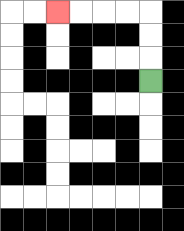{'start': '[6, 3]', 'end': '[2, 0]', 'path_directions': 'U,U,U,L,L,L,L', 'path_coordinates': '[[6, 3], [6, 2], [6, 1], [6, 0], [5, 0], [4, 0], [3, 0], [2, 0]]'}